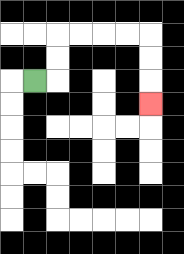{'start': '[1, 3]', 'end': '[6, 4]', 'path_directions': 'R,U,U,R,R,R,R,D,D,D', 'path_coordinates': '[[1, 3], [2, 3], [2, 2], [2, 1], [3, 1], [4, 1], [5, 1], [6, 1], [6, 2], [6, 3], [6, 4]]'}